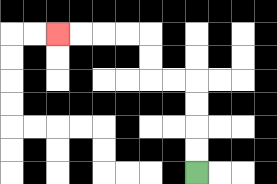{'start': '[8, 7]', 'end': '[2, 1]', 'path_directions': 'U,U,U,U,L,L,U,U,L,L,L,L', 'path_coordinates': '[[8, 7], [8, 6], [8, 5], [8, 4], [8, 3], [7, 3], [6, 3], [6, 2], [6, 1], [5, 1], [4, 1], [3, 1], [2, 1]]'}